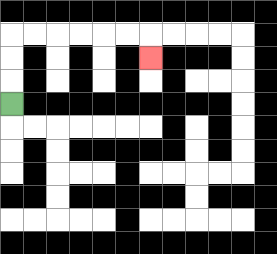{'start': '[0, 4]', 'end': '[6, 2]', 'path_directions': 'U,U,U,R,R,R,R,R,R,D', 'path_coordinates': '[[0, 4], [0, 3], [0, 2], [0, 1], [1, 1], [2, 1], [3, 1], [4, 1], [5, 1], [6, 1], [6, 2]]'}